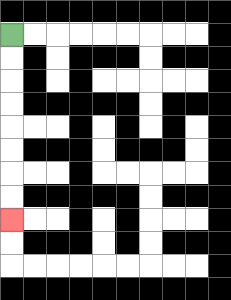{'start': '[0, 1]', 'end': '[0, 9]', 'path_directions': 'D,D,D,D,D,D,D,D', 'path_coordinates': '[[0, 1], [0, 2], [0, 3], [0, 4], [0, 5], [0, 6], [0, 7], [0, 8], [0, 9]]'}